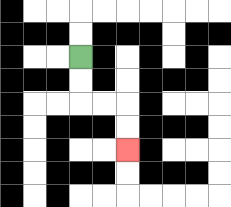{'start': '[3, 2]', 'end': '[5, 6]', 'path_directions': 'D,D,R,R,D,D', 'path_coordinates': '[[3, 2], [3, 3], [3, 4], [4, 4], [5, 4], [5, 5], [5, 6]]'}